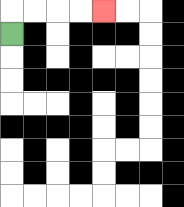{'start': '[0, 1]', 'end': '[4, 0]', 'path_directions': 'U,R,R,R,R', 'path_coordinates': '[[0, 1], [0, 0], [1, 0], [2, 0], [3, 0], [4, 0]]'}